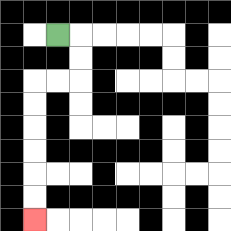{'start': '[2, 1]', 'end': '[1, 9]', 'path_directions': 'R,D,D,L,L,D,D,D,D,D,D', 'path_coordinates': '[[2, 1], [3, 1], [3, 2], [3, 3], [2, 3], [1, 3], [1, 4], [1, 5], [1, 6], [1, 7], [1, 8], [1, 9]]'}